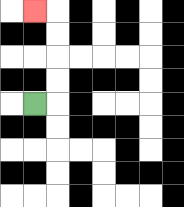{'start': '[1, 4]', 'end': '[1, 0]', 'path_directions': 'R,U,U,U,U,L', 'path_coordinates': '[[1, 4], [2, 4], [2, 3], [2, 2], [2, 1], [2, 0], [1, 0]]'}